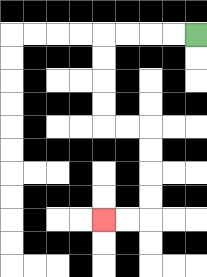{'start': '[8, 1]', 'end': '[4, 9]', 'path_directions': 'L,L,L,L,D,D,D,D,R,R,D,D,D,D,L,L', 'path_coordinates': '[[8, 1], [7, 1], [6, 1], [5, 1], [4, 1], [4, 2], [4, 3], [4, 4], [4, 5], [5, 5], [6, 5], [6, 6], [6, 7], [6, 8], [6, 9], [5, 9], [4, 9]]'}